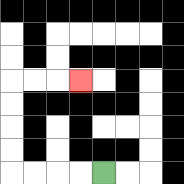{'start': '[4, 7]', 'end': '[3, 3]', 'path_directions': 'L,L,L,L,U,U,U,U,R,R,R', 'path_coordinates': '[[4, 7], [3, 7], [2, 7], [1, 7], [0, 7], [0, 6], [0, 5], [0, 4], [0, 3], [1, 3], [2, 3], [3, 3]]'}